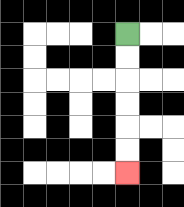{'start': '[5, 1]', 'end': '[5, 7]', 'path_directions': 'D,D,D,D,D,D', 'path_coordinates': '[[5, 1], [5, 2], [5, 3], [5, 4], [5, 5], [5, 6], [5, 7]]'}